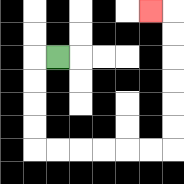{'start': '[2, 2]', 'end': '[6, 0]', 'path_directions': 'L,D,D,D,D,R,R,R,R,R,R,U,U,U,U,U,U,L', 'path_coordinates': '[[2, 2], [1, 2], [1, 3], [1, 4], [1, 5], [1, 6], [2, 6], [3, 6], [4, 6], [5, 6], [6, 6], [7, 6], [7, 5], [7, 4], [7, 3], [7, 2], [7, 1], [7, 0], [6, 0]]'}